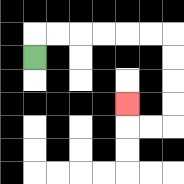{'start': '[1, 2]', 'end': '[5, 4]', 'path_directions': 'U,R,R,R,R,R,R,D,D,D,D,L,L,U', 'path_coordinates': '[[1, 2], [1, 1], [2, 1], [3, 1], [4, 1], [5, 1], [6, 1], [7, 1], [7, 2], [7, 3], [7, 4], [7, 5], [6, 5], [5, 5], [5, 4]]'}